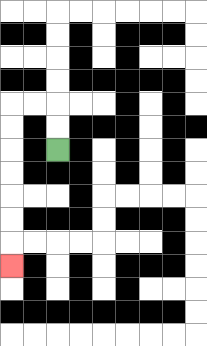{'start': '[2, 6]', 'end': '[0, 11]', 'path_directions': 'U,U,L,L,D,D,D,D,D,D,D', 'path_coordinates': '[[2, 6], [2, 5], [2, 4], [1, 4], [0, 4], [0, 5], [0, 6], [0, 7], [0, 8], [0, 9], [0, 10], [0, 11]]'}